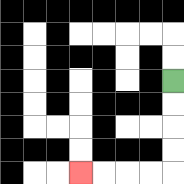{'start': '[7, 3]', 'end': '[3, 7]', 'path_directions': 'D,D,D,D,L,L,L,L', 'path_coordinates': '[[7, 3], [7, 4], [7, 5], [7, 6], [7, 7], [6, 7], [5, 7], [4, 7], [3, 7]]'}